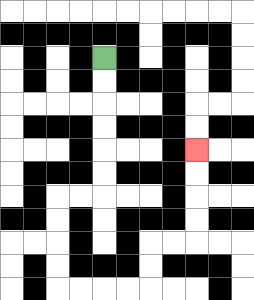{'start': '[4, 2]', 'end': '[8, 6]', 'path_directions': 'D,D,D,D,D,D,L,L,D,D,D,D,R,R,R,R,U,U,R,R,U,U,U,U', 'path_coordinates': '[[4, 2], [4, 3], [4, 4], [4, 5], [4, 6], [4, 7], [4, 8], [3, 8], [2, 8], [2, 9], [2, 10], [2, 11], [2, 12], [3, 12], [4, 12], [5, 12], [6, 12], [6, 11], [6, 10], [7, 10], [8, 10], [8, 9], [8, 8], [8, 7], [8, 6]]'}